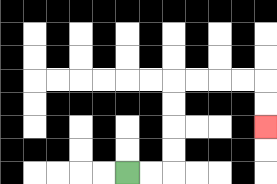{'start': '[5, 7]', 'end': '[11, 5]', 'path_directions': 'R,R,U,U,U,U,R,R,R,R,D,D', 'path_coordinates': '[[5, 7], [6, 7], [7, 7], [7, 6], [7, 5], [7, 4], [7, 3], [8, 3], [9, 3], [10, 3], [11, 3], [11, 4], [11, 5]]'}